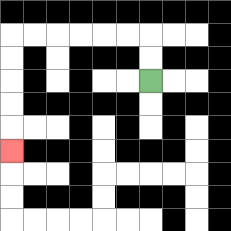{'start': '[6, 3]', 'end': '[0, 6]', 'path_directions': 'U,U,L,L,L,L,L,L,D,D,D,D,D', 'path_coordinates': '[[6, 3], [6, 2], [6, 1], [5, 1], [4, 1], [3, 1], [2, 1], [1, 1], [0, 1], [0, 2], [0, 3], [0, 4], [0, 5], [0, 6]]'}